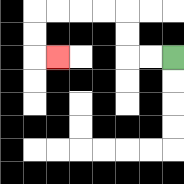{'start': '[7, 2]', 'end': '[2, 2]', 'path_directions': 'L,L,U,U,L,L,L,L,D,D,R', 'path_coordinates': '[[7, 2], [6, 2], [5, 2], [5, 1], [5, 0], [4, 0], [3, 0], [2, 0], [1, 0], [1, 1], [1, 2], [2, 2]]'}